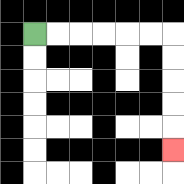{'start': '[1, 1]', 'end': '[7, 6]', 'path_directions': 'R,R,R,R,R,R,D,D,D,D,D', 'path_coordinates': '[[1, 1], [2, 1], [3, 1], [4, 1], [5, 1], [6, 1], [7, 1], [7, 2], [7, 3], [7, 4], [7, 5], [7, 6]]'}